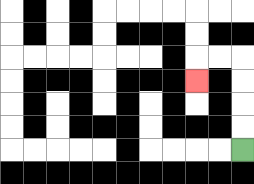{'start': '[10, 6]', 'end': '[8, 3]', 'path_directions': 'U,U,U,U,L,L,D', 'path_coordinates': '[[10, 6], [10, 5], [10, 4], [10, 3], [10, 2], [9, 2], [8, 2], [8, 3]]'}